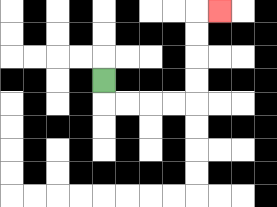{'start': '[4, 3]', 'end': '[9, 0]', 'path_directions': 'D,R,R,R,R,U,U,U,U,R', 'path_coordinates': '[[4, 3], [4, 4], [5, 4], [6, 4], [7, 4], [8, 4], [8, 3], [8, 2], [8, 1], [8, 0], [9, 0]]'}